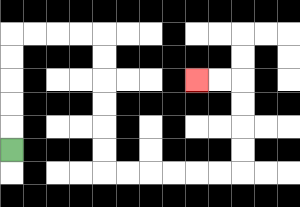{'start': '[0, 6]', 'end': '[8, 3]', 'path_directions': 'U,U,U,U,U,R,R,R,R,D,D,D,D,D,D,R,R,R,R,R,R,U,U,U,U,L,L', 'path_coordinates': '[[0, 6], [0, 5], [0, 4], [0, 3], [0, 2], [0, 1], [1, 1], [2, 1], [3, 1], [4, 1], [4, 2], [4, 3], [4, 4], [4, 5], [4, 6], [4, 7], [5, 7], [6, 7], [7, 7], [8, 7], [9, 7], [10, 7], [10, 6], [10, 5], [10, 4], [10, 3], [9, 3], [8, 3]]'}